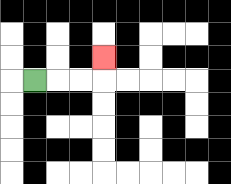{'start': '[1, 3]', 'end': '[4, 2]', 'path_directions': 'R,R,R,U', 'path_coordinates': '[[1, 3], [2, 3], [3, 3], [4, 3], [4, 2]]'}